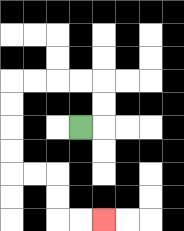{'start': '[3, 5]', 'end': '[4, 9]', 'path_directions': 'R,U,U,L,L,L,L,D,D,D,D,R,R,D,D,R,R', 'path_coordinates': '[[3, 5], [4, 5], [4, 4], [4, 3], [3, 3], [2, 3], [1, 3], [0, 3], [0, 4], [0, 5], [0, 6], [0, 7], [1, 7], [2, 7], [2, 8], [2, 9], [3, 9], [4, 9]]'}